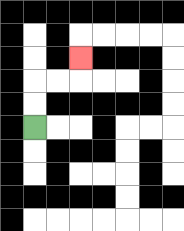{'start': '[1, 5]', 'end': '[3, 2]', 'path_directions': 'U,U,R,R,U', 'path_coordinates': '[[1, 5], [1, 4], [1, 3], [2, 3], [3, 3], [3, 2]]'}